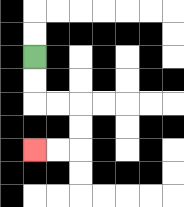{'start': '[1, 2]', 'end': '[1, 6]', 'path_directions': 'D,D,R,R,D,D,L,L', 'path_coordinates': '[[1, 2], [1, 3], [1, 4], [2, 4], [3, 4], [3, 5], [3, 6], [2, 6], [1, 6]]'}